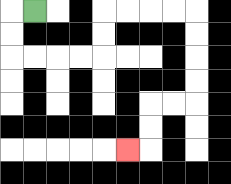{'start': '[1, 0]', 'end': '[5, 6]', 'path_directions': 'L,D,D,R,R,R,R,U,U,R,R,R,R,D,D,D,D,L,L,D,D,L', 'path_coordinates': '[[1, 0], [0, 0], [0, 1], [0, 2], [1, 2], [2, 2], [3, 2], [4, 2], [4, 1], [4, 0], [5, 0], [6, 0], [7, 0], [8, 0], [8, 1], [8, 2], [8, 3], [8, 4], [7, 4], [6, 4], [6, 5], [6, 6], [5, 6]]'}